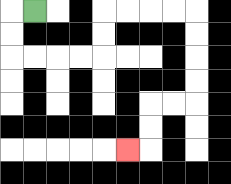{'start': '[1, 0]', 'end': '[5, 6]', 'path_directions': 'L,D,D,R,R,R,R,U,U,R,R,R,R,D,D,D,D,L,L,D,D,L', 'path_coordinates': '[[1, 0], [0, 0], [0, 1], [0, 2], [1, 2], [2, 2], [3, 2], [4, 2], [4, 1], [4, 0], [5, 0], [6, 0], [7, 0], [8, 0], [8, 1], [8, 2], [8, 3], [8, 4], [7, 4], [6, 4], [6, 5], [6, 6], [5, 6]]'}